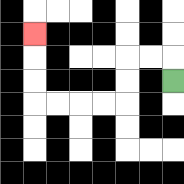{'start': '[7, 3]', 'end': '[1, 1]', 'path_directions': 'U,L,L,D,D,L,L,L,L,U,U,U', 'path_coordinates': '[[7, 3], [7, 2], [6, 2], [5, 2], [5, 3], [5, 4], [4, 4], [3, 4], [2, 4], [1, 4], [1, 3], [1, 2], [1, 1]]'}